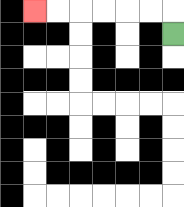{'start': '[7, 1]', 'end': '[1, 0]', 'path_directions': 'U,L,L,L,L,L,L', 'path_coordinates': '[[7, 1], [7, 0], [6, 0], [5, 0], [4, 0], [3, 0], [2, 0], [1, 0]]'}